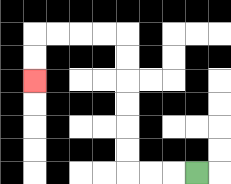{'start': '[8, 7]', 'end': '[1, 3]', 'path_directions': 'L,L,L,U,U,U,U,U,U,L,L,L,L,D,D', 'path_coordinates': '[[8, 7], [7, 7], [6, 7], [5, 7], [5, 6], [5, 5], [5, 4], [5, 3], [5, 2], [5, 1], [4, 1], [3, 1], [2, 1], [1, 1], [1, 2], [1, 3]]'}